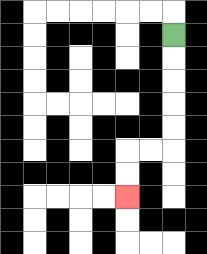{'start': '[7, 1]', 'end': '[5, 8]', 'path_directions': 'D,D,D,D,D,L,L,D,D', 'path_coordinates': '[[7, 1], [7, 2], [7, 3], [7, 4], [7, 5], [7, 6], [6, 6], [5, 6], [5, 7], [5, 8]]'}